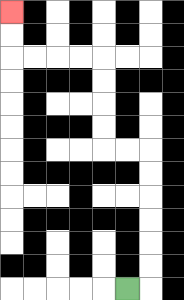{'start': '[5, 12]', 'end': '[0, 0]', 'path_directions': 'R,U,U,U,U,U,U,L,L,U,U,U,U,L,L,L,L,U,U', 'path_coordinates': '[[5, 12], [6, 12], [6, 11], [6, 10], [6, 9], [6, 8], [6, 7], [6, 6], [5, 6], [4, 6], [4, 5], [4, 4], [4, 3], [4, 2], [3, 2], [2, 2], [1, 2], [0, 2], [0, 1], [0, 0]]'}